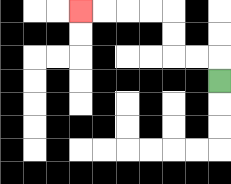{'start': '[9, 3]', 'end': '[3, 0]', 'path_directions': 'U,L,L,U,U,L,L,L,L', 'path_coordinates': '[[9, 3], [9, 2], [8, 2], [7, 2], [7, 1], [7, 0], [6, 0], [5, 0], [4, 0], [3, 0]]'}